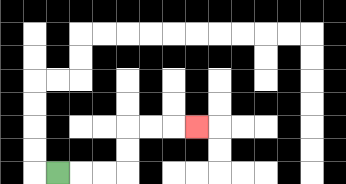{'start': '[2, 7]', 'end': '[8, 5]', 'path_directions': 'R,R,R,U,U,R,R,R', 'path_coordinates': '[[2, 7], [3, 7], [4, 7], [5, 7], [5, 6], [5, 5], [6, 5], [7, 5], [8, 5]]'}